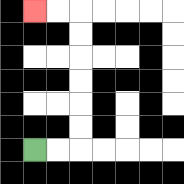{'start': '[1, 6]', 'end': '[1, 0]', 'path_directions': 'R,R,U,U,U,U,U,U,L,L', 'path_coordinates': '[[1, 6], [2, 6], [3, 6], [3, 5], [3, 4], [3, 3], [3, 2], [3, 1], [3, 0], [2, 0], [1, 0]]'}